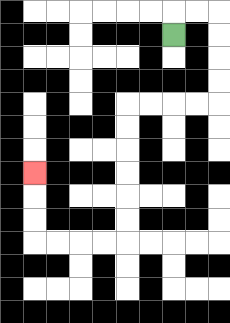{'start': '[7, 1]', 'end': '[1, 7]', 'path_directions': 'U,R,R,D,D,D,D,L,L,L,L,D,D,D,D,D,D,L,L,L,L,U,U,U', 'path_coordinates': '[[7, 1], [7, 0], [8, 0], [9, 0], [9, 1], [9, 2], [9, 3], [9, 4], [8, 4], [7, 4], [6, 4], [5, 4], [5, 5], [5, 6], [5, 7], [5, 8], [5, 9], [5, 10], [4, 10], [3, 10], [2, 10], [1, 10], [1, 9], [1, 8], [1, 7]]'}